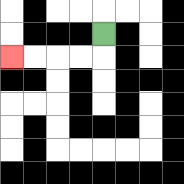{'start': '[4, 1]', 'end': '[0, 2]', 'path_directions': 'D,L,L,L,L', 'path_coordinates': '[[4, 1], [4, 2], [3, 2], [2, 2], [1, 2], [0, 2]]'}